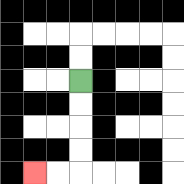{'start': '[3, 3]', 'end': '[1, 7]', 'path_directions': 'D,D,D,D,L,L', 'path_coordinates': '[[3, 3], [3, 4], [3, 5], [3, 6], [3, 7], [2, 7], [1, 7]]'}